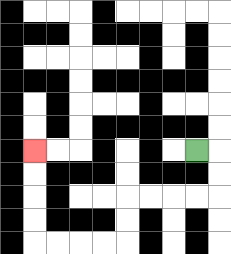{'start': '[8, 6]', 'end': '[1, 6]', 'path_directions': 'R,D,D,L,L,L,L,D,D,L,L,L,L,U,U,U,U', 'path_coordinates': '[[8, 6], [9, 6], [9, 7], [9, 8], [8, 8], [7, 8], [6, 8], [5, 8], [5, 9], [5, 10], [4, 10], [3, 10], [2, 10], [1, 10], [1, 9], [1, 8], [1, 7], [1, 6]]'}